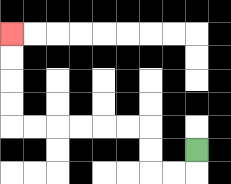{'start': '[8, 6]', 'end': '[0, 1]', 'path_directions': 'D,L,L,U,U,L,L,L,L,L,L,U,U,U,U', 'path_coordinates': '[[8, 6], [8, 7], [7, 7], [6, 7], [6, 6], [6, 5], [5, 5], [4, 5], [3, 5], [2, 5], [1, 5], [0, 5], [0, 4], [0, 3], [0, 2], [0, 1]]'}